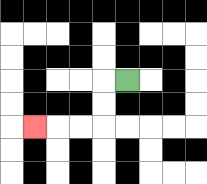{'start': '[5, 3]', 'end': '[1, 5]', 'path_directions': 'L,D,D,L,L,L', 'path_coordinates': '[[5, 3], [4, 3], [4, 4], [4, 5], [3, 5], [2, 5], [1, 5]]'}